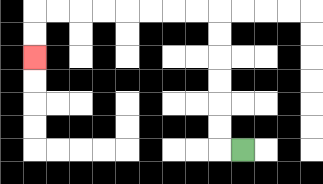{'start': '[10, 6]', 'end': '[1, 2]', 'path_directions': 'L,U,U,U,U,U,U,L,L,L,L,L,L,L,L,D,D', 'path_coordinates': '[[10, 6], [9, 6], [9, 5], [9, 4], [9, 3], [9, 2], [9, 1], [9, 0], [8, 0], [7, 0], [6, 0], [5, 0], [4, 0], [3, 0], [2, 0], [1, 0], [1, 1], [1, 2]]'}